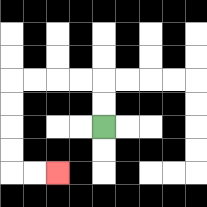{'start': '[4, 5]', 'end': '[2, 7]', 'path_directions': 'U,U,L,L,L,L,D,D,D,D,R,R', 'path_coordinates': '[[4, 5], [4, 4], [4, 3], [3, 3], [2, 3], [1, 3], [0, 3], [0, 4], [0, 5], [0, 6], [0, 7], [1, 7], [2, 7]]'}